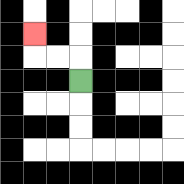{'start': '[3, 3]', 'end': '[1, 1]', 'path_directions': 'U,L,L,U', 'path_coordinates': '[[3, 3], [3, 2], [2, 2], [1, 2], [1, 1]]'}